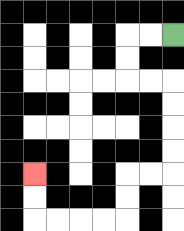{'start': '[7, 1]', 'end': '[1, 7]', 'path_directions': 'L,L,D,D,R,R,D,D,D,D,L,L,D,D,L,L,L,L,U,U', 'path_coordinates': '[[7, 1], [6, 1], [5, 1], [5, 2], [5, 3], [6, 3], [7, 3], [7, 4], [7, 5], [7, 6], [7, 7], [6, 7], [5, 7], [5, 8], [5, 9], [4, 9], [3, 9], [2, 9], [1, 9], [1, 8], [1, 7]]'}